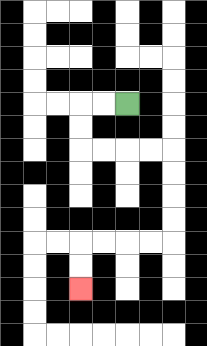{'start': '[5, 4]', 'end': '[3, 12]', 'path_directions': 'L,L,D,D,R,R,R,R,D,D,D,D,L,L,L,L,D,D', 'path_coordinates': '[[5, 4], [4, 4], [3, 4], [3, 5], [3, 6], [4, 6], [5, 6], [6, 6], [7, 6], [7, 7], [7, 8], [7, 9], [7, 10], [6, 10], [5, 10], [4, 10], [3, 10], [3, 11], [3, 12]]'}